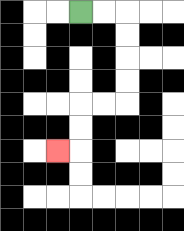{'start': '[3, 0]', 'end': '[2, 6]', 'path_directions': 'R,R,D,D,D,D,L,L,D,D,L', 'path_coordinates': '[[3, 0], [4, 0], [5, 0], [5, 1], [5, 2], [5, 3], [5, 4], [4, 4], [3, 4], [3, 5], [3, 6], [2, 6]]'}